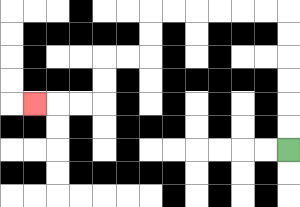{'start': '[12, 6]', 'end': '[1, 4]', 'path_directions': 'U,U,U,U,U,U,L,L,L,L,L,L,D,D,L,L,D,D,L,L,L', 'path_coordinates': '[[12, 6], [12, 5], [12, 4], [12, 3], [12, 2], [12, 1], [12, 0], [11, 0], [10, 0], [9, 0], [8, 0], [7, 0], [6, 0], [6, 1], [6, 2], [5, 2], [4, 2], [4, 3], [4, 4], [3, 4], [2, 4], [1, 4]]'}